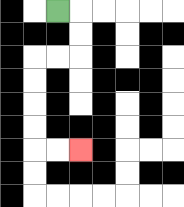{'start': '[2, 0]', 'end': '[3, 6]', 'path_directions': 'R,D,D,L,L,D,D,D,D,R,R', 'path_coordinates': '[[2, 0], [3, 0], [3, 1], [3, 2], [2, 2], [1, 2], [1, 3], [1, 4], [1, 5], [1, 6], [2, 6], [3, 6]]'}